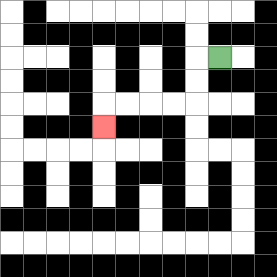{'start': '[9, 2]', 'end': '[4, 5]', 'path_directions': 'L,D,D,L,L,L,L,D', 'path_coordinates': '[[9, 2], [8, 2], [8, 3], [8, 4], [7, 4], [6, 4], [5, 4], [4, 4], [4, 5]]'}